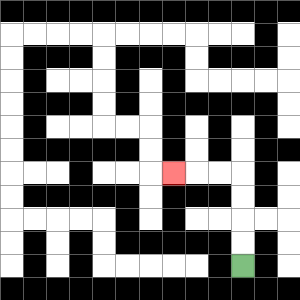{'start': '[10, 11]', 'end': '[7, 7]', 'path_directions': 'U,U,U,U,L,L,L', 'path_coordinates': '[[10, 11], [10, 10], [10, 9], [10, 8], [10, 7], [9, 7], [8, 7], [7, 7]]'}